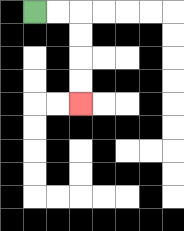{'start': '[1, 0]', 'end': '[3, 4]', 'path_directions': 'R,R,D,D,D,D', 'path_coordinates': '[[1, 0], [2, 0], [3, 0], [3, 1], [3, 2], [3, 3], [3, 4]]'}